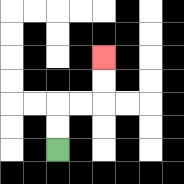{'start': '[2, 6]', 'end': '[4, 2]', 'path_directions': 'U,U,R,R,U,U', 'path_coordinates': '[[2, 6], [2, 5], [2, 4], [3, 4], [4, 4], [4, 3], [4, 2]]'}